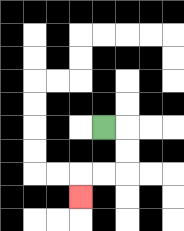{'start': '[4, 5]', 'end': '[3, 8]', 'path_directions': 'R,D,D,L,L,D', 'path_coordinates': '[[4, 5], [5, 5], [5, 6], [5, 7], [4, 7], [3, 7], [3, 8]]'}